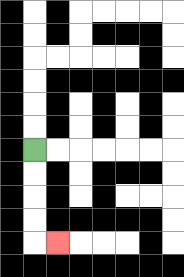{'start': '[1, 6]', 'end': '[2, 10]', 'path_directions': 'D,D,D,D,R', 'path_coordinates': '[[1, 6], [1, 7], [1, 8], [1, 9], [1, 10], [2, 10]]'}